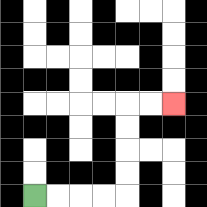{'start': '[1, 8]', 'end': '[7, 4]', 'path_directions': 'R,R,R,R,U,U,U,U,R,R', 'path_coordinates': '[[1, 8], [2, 8], [3, 8], [4, 8], [5, 8], [5, 7], [5, 6], [5, 5], [5, 4], [6, 4], [7, 4]]'}